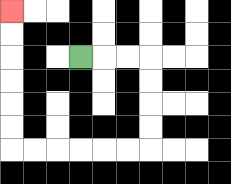{'start': '[3, 2]', 'end': '[0, 0]', 'path_directions': 'R,R,R,D,D,D,D,L,L,L,L,L,L,U,U,U,U,U,U', 'path_coordinates': '[[3, 2], [4, 2], [5, 2], [6, 2], [6, 3], [6, 4], [6, 5], [6, 6], [5, 6], [4, 6], [3, 6], [2, 6], [1, 6], [0, 6], [0, 5], [0, 4], [0, 3], [0, 2], [0, 1], [0, 0]]'}